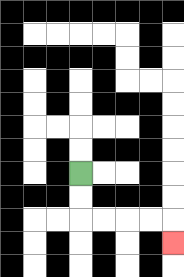{'start': '[3, 7]', 'end': '[7, 10]', 'path_directions': 'D,D,R,R,R,R,D', 'path_coordinates': '[[3, 7], [3, 8], [3, 9], [4, 9], [5, 9], [6, 9], [7, 9], [7, 10]]'}